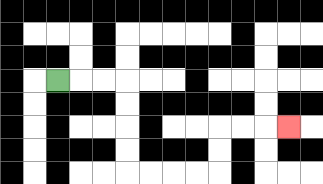{'start': '[2, 3]', 'end': '[12, 5]', 'path_directions': 'R,R,R,D,D,D,D,R,R,R,R,U,U,R,R,R', 'path_coordinates': '[[2, 3], [3, 3], [4, 3], [5, 3], [5, 4], [5, 5], [5, 6], [5, 7], [6, 7], [7, 7], [8, 7], [9, 7], [9, 6], [9, 5], [10, 5], [11, 5], [12, 5]]'}